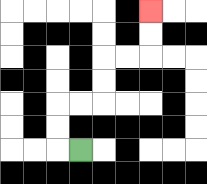{'start': '[3, 6]', 'end': '[6, 0]', 'path_directions': 'L,U,U,R,R,U,U,R,R,U,U', 'path_coordinates': '[[3, 6], [2, 6], [2, 5], [2, 4], [3, 4], [4, 4], [4, 3], [4, 2], [5, 2], [6, 2], [6, 1], [6, 0]]'}